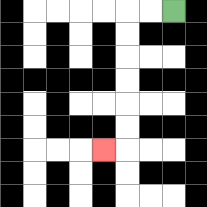{'start': '[7, 0]', 'end': '[4, 6]', 'path_directions': 'L,L,D,D,D,D,D,D,L', 'path_coordinates': '[[7, 0], [6, 0], [5, 0], [5, 1], [5, 2], [5, 3], [5, 4], [5, 5], [5, 6], [4, 6]]'}